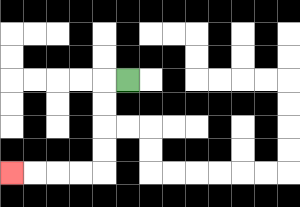{'start': '[5, 3]', 'end': '[0, 7]', 'path_directions': 'L,D,D,D,D,L,L,L,L', 'path_coordinates': '[[5, 3], [4, 3], [4, 4], [4, 5], [4, 6], [4, 7], [3, 7], [2, 7], [1, 7], [0, 7]]'}